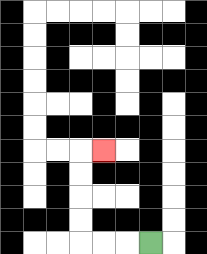{'start': '[6, 10]', 'end': '[4, 6]', 'path_directions': 'L,L,L,U,U,U,U,R', 'path_coordinates': '[[6, 10], [5, 10], [4, 10], [3, 10], [3, 9], [3, 8], [3, 7], [3, 6], [4, 6]]'}